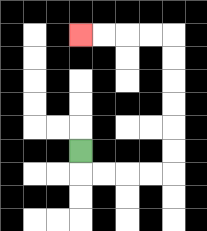{'start': '[3, 6]', 'end': '[3, 1]', 'path_directions': 'D,R,R,R,R,U,U,U,U,U,U,L,L,L,L', 'path_coordinates': '[[3, 6], [3, 7], [4, 7], [5, 7], [6, 7], [7, 7], [7, 6], [7, 5], [7, 4], [7, 3], [7, 2], [7, 1], [6, 1], [5, 1], [4, 1], [3, 1]]'}